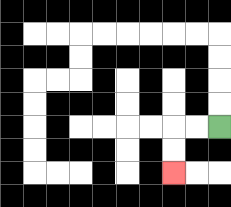{'start': '[9, 5]', 'end': '[7, 7]', 'path_directions': 'L,L,D,D', 'path_coordinates': '[[9, 5], [8, 5], [7, 5], [7, 6], [7, 7]]'}